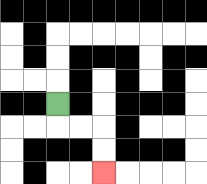{'start': '[2, 4]', 'end': '[4, 7]', 'path_directions': 'D,R,R,D,D', 'path_coordinates': '[[2, 4], [2, 5], [3, 5], [4, 5], [4, 6], [4, 7]]'}